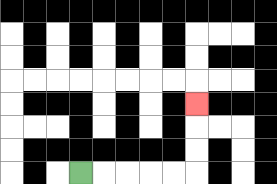{'start': '[3, 7]', 'end': '[8, 4]', 'path_directions': 'R,R,R,R,R,U,U,U', 'path_coordinates': '[[3, 7], [4, 7], [5, 7], [6, 7], [7, 7], [8, 7], [8, 6], [8, 5], [8, 4]]'}